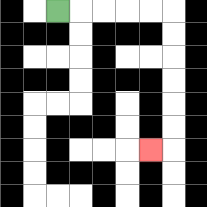{'start': '[2, 0]', 'end': '[6, 6]', 'path_directions': 'R,R,R,R,R,D,D,D,D,D,D,L', 'path_coordinates': '[[2, 0], [3, 0], [4, 0], [5, 0], [6, 0], [7, 0], [7, 1], [7, 2], [7, 3], [7, 4], [7, 5], [7, 6], [6, 6]]'}